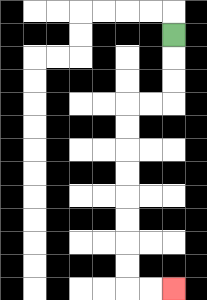{'start': '[7, 1]', 'end': '[7, 12]', 'path_directions': 'D,D,D,L,L,D,D,D,D,D,D,D,D,R,R', 'path_coordinates': '[[7, 1], [7, 2], [7, 3], [7, 4], [6, 4], [5, 4], [5, 5], [5, 6], [5, 7], [5, 8], [5, 9], [5, 10], [5, 11], [5, 12], [6, 12], [7, 12]]'}